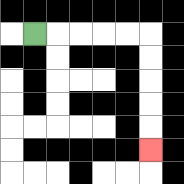{'start': '[1, 1]', 'end': '[6, 6]', 'path_directions': 'R,R,R,R,R,D,D,D,D,D', 'path_coordinates': '[[1, 1], [2, 1], [3, 1], [4, 1], [5, 1], [6, 1], [6, 2], [6, 3], [6, 4], [6, 5], [6, 6]]'}